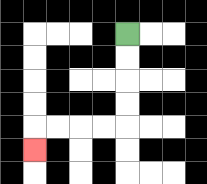{'start': '[5, 1]', 'end': '[1, 6]', 'path_directions': 'D,D,D,D,L,L,L,L,D', 'path_coordinates': '[[5, 1], [5, 2], [5, 3], [5, 4], [5, 5], [4, 5], [3, 5], [2, 5], [1, 5], [1, 6]]'}